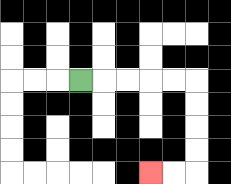{'start': '[3, 3]', 'end': '[6, 7]', 'path_directions': 'R,R,R,R,R,D,D,D,D,L,L', 'path_coordinates': '[[3, 3], [4, 3], [5, 3], [6, 3], [7, 3], [8, 3], [8, 4], [8, 5], [8, 6], [8, 7], [7, 7], [6, 7]]'}